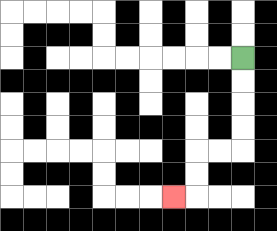{'start': '[10, 2]', 'end': '[7, 8]', 'path_directions': 'D,D,D,D,L,L,D,D,L', 'path_coordinates': '[[10, 2], [10, 3], [10, 4], [10, 5], [10, 6], [9, 6], [8, 6], [8, 7], [8, 8], [7, 8]]'}